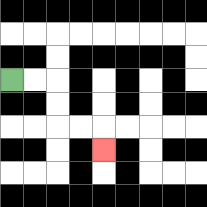{'start': '[0, 3]', 'end': '[4, 6]', 'path_directions': 'R,R,D,D,R,R,D', 'path_coordinates': '[[0, 3], [1, 3], [2, 3], [2, 4], [2, 5], [3, 5], [4, 5], [4, 6]]'}